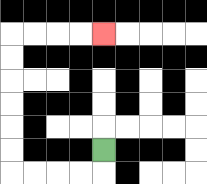{'start': '[4, 6]', 'end': '[4, 1]', 'path_directions': 'D,L,L,L,L,U,U,U,U,U,U,R,R,R,R', 'path_coordinates': '[[4, 6], [4, 7], [3, 7], [2, 7], [1, 7], [0, 7], [0, 6], [0, 5], [0, 4], [0, 3], [0, 2], [0, 1], [1, 1], [2, 1], [3, 1], [4, 1]]'}